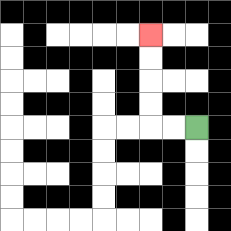{'start': '[8, 5]', 'end': '[6, 1]', 'path_directions': 'L,L,U,U,U,U', 'path_coordinates': '[[8, 5], [7, 5], [6, 5], [6, 4], [6, 3], [6, 2], [6, 1]]'}